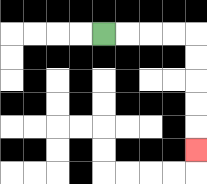{'start': '[4, 1]', 'end': '[8, 6]', 'path_directions': 'R,R,R,R,D,D,D,D,D', 'path_coordinates': '[[4, 1], [5, 1], [6, 1], [7, 1], [8, 1], [8, 2], [8, 3], [8, 4], [8, 5], [8, 6]]'}